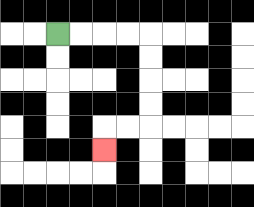{'start': '[2, 1]', 'end': '[4, 6]', 'path_directions': 'R,R,R,R,D,D,D,D,L,L,D', 'path_coordinates': '[[2, 1], [3, 1], [4, 1], [5, 1], [6, 1], [6, 2], [6, 3], [6, 4], [6, 5], [5, 5], [4, 5], [4, 6]]'}